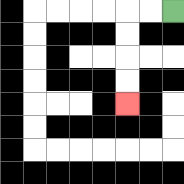{'start': '[7, 0]', 'end': '[5, 4]', 'path_directions': 'L,L,D,D,D,D', 'path_coordinates': '[[7, 0], [6, 0], [5, 0], [5, 1], [5, 2], [5, 3], [5, 4]]'}